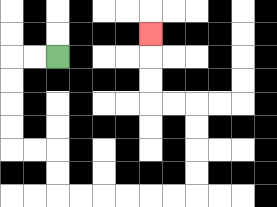{'start': '[2, 2]', 'end': '[6, 1]', 'path_directions': 'L,L,D,D,D,D,R,R,D,D,R,R,R,R,R,R,U,U,U,U,L,L,U,U,U', 'path_coordinates': '[[2, 2], [1, 2], [0, 2], [0, 3], [0, 4], [0, 5], [0, 6], [1, 6], [2, 6], [2, 7], [2, 8], [3, 8], [4, 8], [5, 8], [6, 8], [7, 8], [8, 8], [8, 7], [8, 6], [8, 5], [8, 4], [7, 4], [6, 4], [6, 3], [6, 2], [6, 1]]'}